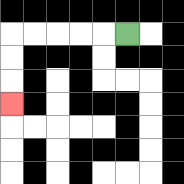{'start': '[5, 1]', 'end': '[0, 4]', 'path_directions': 'L,L,L,L,L,D,D,D', 'path_coordinates': '[[5, 1], [4, 1], [3, 1], [2, 1], [1, 1], [0, 1], [0, 2], [0, 3], [0, 4]]'}